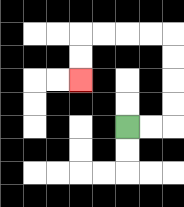{'start': '[5, 5]', 'end': '[3, 3]', 'path_directions': 'R,R,U,U,U,U,L,L,L,L,D,D', 'path_coordinates': '[[5, 5], [6, 5], [7, 5], [7, 4], [7, 3], [7, 2], [7, 1], [6, 1], [5, 1], [4, 1], [3, 1], [3, 2], [3, 3]]'}